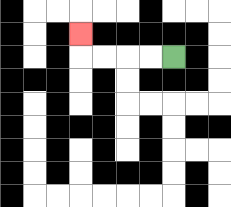{'start': '[7, 2]', 'end': '[3, 1]', 'path_directions': 'L,L,L,L,U', 'path_coordinates': '[[7, 2], [6, 2], [5, 2], [4, 2], [3, 2], [3, 1]]'}